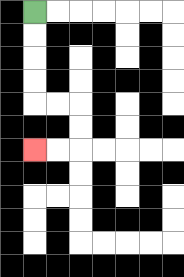{'start': '[1, 0]', 'end': '[1, 6]', 'path_directions': 'D,D,D,D,R,R,D,D,L,L', 'path_coordinates': '[[1, 0], [1, 1], [1, 2], [1, 3], [1, 4], [2, 4], [3, 4], [3, 5], [3, 6], [2, 6], [1, 6]]'}